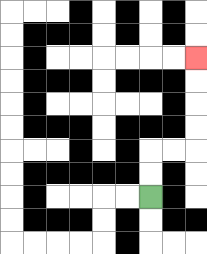{'start': '[6, 8]', 'end': '[8, 2]', 'path_directions': 'U,U,R,R,U,U,U,U', 'path_coordinates': '[[6, 8], [6, 7], [6, 6], [7, 6], [8, 6], [8, 5], [8, 4], [8, 3], [8, 2]]'}